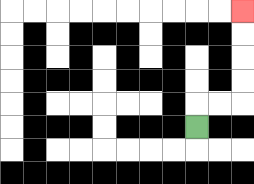{'start': '[8, 5]', 'end': '[10, 0]', 'path_directions': 'U,R,R,U,U,U,U', 'path_coordinates': '[[8, 5], [8, 4], [9, 4], [10, 4], [10, 3], [10, 2], [10, 1], [10, 0]]'}